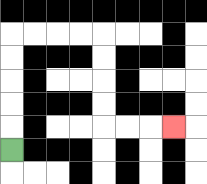{'start': '[0, 6]', 'end': '[7, 5]', 'path_directions': 'U,U,U,U,U,R,R,R,R,D,D,D,D,R,R,R', 'path_coordinates': '[[0, 6], [0, 5], [0, 4], [0, 3], [0, 2], [0, 1], [1, 1], [2, 1], [3, 1], [4, 1], [4, 2], [4, 3], [4, 4], [4, 5], [5, 5], [6, 5], [7, 5]]'}